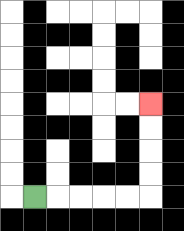{'start': '[1, 8]', 'end': '[6, 4]', 'path_directions': 'R,R,R,R,R,U,U,U,U', 'path_coordinates': '[[1, 8], [2, 8], [3, 8], [4, 8], [5, 8], [6, 8], [6, 7], [6, 6], [6, 5], [6, 4]]'}